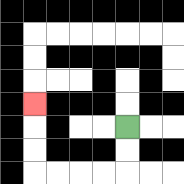{'start': '[5, 5]', 'end': '[1, 4]', 'path_directions': 'D,D,L,L,L,L,U,U,U', 'path_coordinates': '[[5, 5], [5, 6], [5, 7], [4, 7], [3, 7], [2, 7], [1, 7], [1, 6], [1, 5], [1, 4]]'}